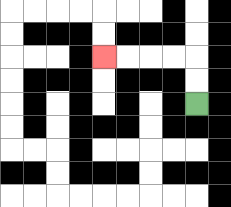{'start': '[8, 4]', 'end': '[4, 2]', 'path_directions': 'U,U,L,L,L,L', 'path_coordinates': '[[8, 4], [8, 3], [8, 2], [7, 2], [6, 2], [5, 2], [4, 2]]'}